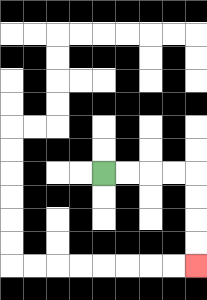{'start': '[4, 7]', 'end': '[8, 11]', 'path_directions': 'R,R,R,R,D,D,D,D', 'path_coordinates': '[[4, 7], [5, 7], [6, 7], [7, 7], [8, 7], [8, 8], [8, 9], [8, 10], [8, 11]]'}